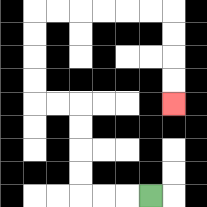{'start': '[6, 8]', 'end': '[7, 4]', 'path_directions': 'L,L,L,U,U,U,U,L,L,U,U,U,U,R,R,R,R,R,R,D,D,D,D', 'path_coordinates': '[[6, 8], [5, 8], [4, 8], [3, 8], [3, 7], [3, 6], [3, 5], [3, 4], [2, 4], [1, 4], [1, 3], [1, 2], [1, 1], [1, 0], [2, 0], [3, 0], [4, 0], [5, 0], [6, 0], [7, 0], [7, 1], [7, 2], [7, 3], [7, 4]]'}